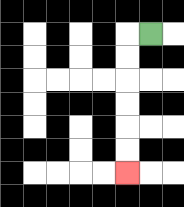{'start': '[6, 1]', 'end': '[5, 7]', 'path_directions': 'L,D,D,D,D,D,D', 'path_coordinates': '[[6, 1], [5, 1], [5, 2], [5, 3], [5, 4], [5, 5], [5, 6], [5, 7]]'}